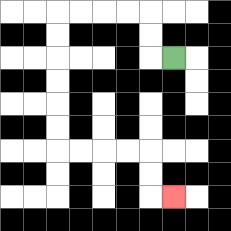{'start': '[7, 2]', 'end': '[7, 8]', 'path_directions': 'L,U,U,L,L,L,L,D,D,D,D,D,D,R,R,R,R,D,D,R', 'path_coordinates': '[[7, 2], [6, 2], [6, 1], [6, 0], [5, 0], [4, 0], [3, 0], [2, 0], [2, 1], [2, 2], [2, 3], [2, 4], [2, 5], [2, 6], [3, 6], [4, 6], [5, 6], [6, 6], [6, 7], [6, 8], [7, 8]]'}